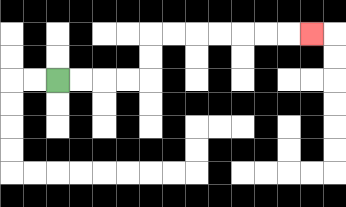{'start': '[2, 3]', 'end': '[13, 1]', 'path_directions': 'R,R,R,R,U,U,R,R,R,R,R,R,R', 'path_coordinates': '[[2, 3], [3, 3], [4, 3], [5, 3], [6, 3], [6, 2], [6, 1], [7, 1], [8, 1], [9, 1], [10, 1], [11, 1], [12, 1], [13, 1]]'}